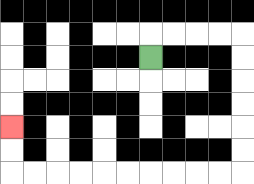{'start': '[6, 2]', 'end': '[0, 5]', 'path_directions': 'U,R,R,R,R,D,D,D,D,D,D,L,L,L,L,L,L,L,L,L,L,U,U', 'path_coordinates': '[[6, 2], [6, 1], [7, 1], [8, 1], [9, 1], [10, 1], [10, 2], [10, 3], [10, 4], [10, 5], [10, 6], [10, 7], [9, 7], [8, 7], [7, 7], [6, 7], [5, 7], [4, 7], [3, 7], [2, 7], [1, 7], [0, 7], [0, 6], [0, 5]]'}